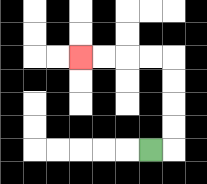{'start': '[6, 6]', 'end': '[3, 2]', 'path_directions': 'R,U,U,U,U,L,L,L,L', 'path_coordinates': '[[6, 6], [7, 6], [7, 5], [7, 4], [7, 3], [7, 2], [6, 2], [5, 2], [4, 2], [3, 2]]'}